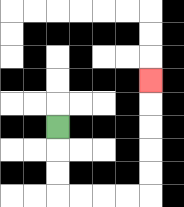{'start': '[2, 5]', 'end': '[6, 3]', 'path_directions': 'D,D,D,R,R,R,R,U,U,U,U,U', 'path_coordinates': '[[2, 5], [2, 6], [2, 7], [2, 8], [3, 8], [4, 8], [5, 8], [6, 8], [6, 7], [6, 6], [6, 5], [6, 4], [6, 3]]'}